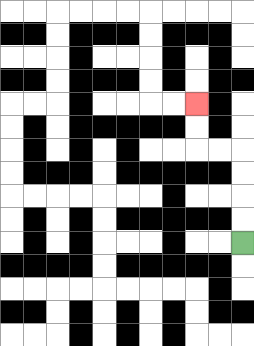{'start': '[10, 10]', 'end': '[8, 4]', 'path_directions': 'U,U,U,U,L,L,U,U', 'path_coordinates': '[[10, 10], [10, 9], [10, 8], [10, 7], [10, 6], [9, 6], [8, 6], [8, 5], [8, 4]]'}